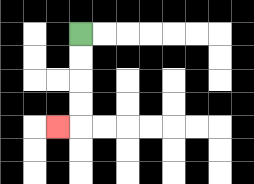{'start': '[3, 1]', 'end': '[2, 5]', 'path_directions': 'D,D,D,D,L', 'path_coordinates': '[[3, 1], [3, 2], [3, 3], [3, 4], [3, 5], [2, 5]]'}